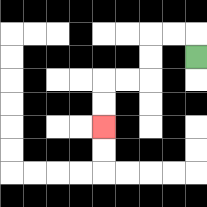{'start': '[8, 2]', 'end': '[4, 5]', 'path_directions': 'U,L,L,D,D,L,L,D,D', 'path_coordinates': '[[8, 2], [8, 1], [7, 1], [6, 1], [6, 2], [6, 3], [5, 3], [4, 3], [4, 4], [4, 5]]'}